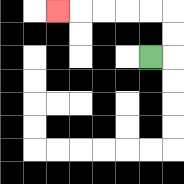{'start': '[6, 2]', 'end': '[2, 0]', 'path_directions': 'R,U,U,L,L,L,L,L', 'path_coordinates': '[[6, 2], [7, 2], [7, 1], [7, 0], [6, 0], [5, 0], [4, 0], [3, 0], [2, 0]]'}